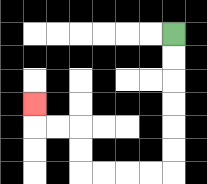{'start': '[7, 1]', 'end': '[1, 4]', 'path_directions': 'D,D,D,D,D,D,L,L,L,L,U,U,L,L,U', 'path_coordinates': '[[7, 1], [7, 2], [7, 3], [7, 4], [7, 5], [7, 6], [7, 7], [6, 7], [5, 7], [4, 7], [3, 7], [3, 6], [3, 5], [2, 5], [1, 5], [1, 4]]'}